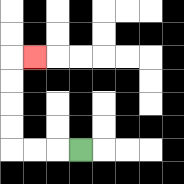{'start': '[3, 6]', 'end': '[1, 2]', 'path_directions': 'L,L,L,U,U,U,U,R', 'path_coordinates': '[[3, 6], [2, 6], [1, 6], [0, 6], [0, 5], [0, 4], [0, 3], [0, 2], [1, 2]]'}